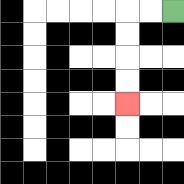{'start': '[7, 0]', 'end': '[5, 4]', 'path_directions': 'L,L,D,D,D,D', 'path_coordinates': '[[7, 0], [6, 0], [5, 0], [5, 1], [5, 2], [5, 3], [5, 4]]'}